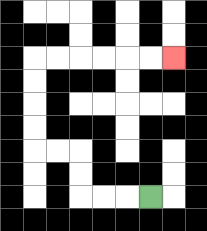{'start': '[6, 8]', 'end': '[7, 2]', 'path_directions': 'L,L,L,U,U,L,L,U,U,U,U,R,R,R,R,R,R', 'path_coordinates': '[[6, 8], [5, 8], [4, 8], [3, 8], [3, 7], [3, 6], [2, 6], [1, 6], [1, 5], [1, 4], [1, 3], [1, 2], [2, 2], [3, 2], [4, 2], [5, 2], [6, 2], [7, 2]]'}